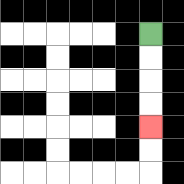{'start': '[6, 1]', 'end': '[6, 5]', 'path_directions': 'D,D,D,D', 'path_coordinates': '[[6, 1], [6, 2], [6, 3], [6, 4], [6, 5]]'}